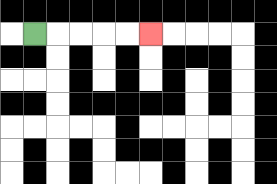{'start': '[1, 1]', 'end': '[6, 1]', 'path_directions': 'R,R,R,R,R', 'path_coordinates': '[[1, 1], [2, 1], [3, 1], [4, 1], [5, 1], [6, 1]]'}